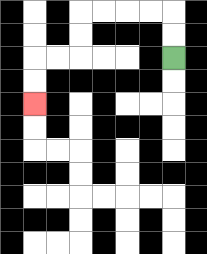{'start': '[7, 2]', 'end': '[1, 4]', 'path_directions': 'U,U,L,L,L,L,D,D,L,L,D,D', 'path_coordinates': '[[7, 2], [7, 1], [7, 0], [6, 0], [5, 0], [4, 0], [3, 0], [3, 1], [3, 2], [2, 2], [1, 2], [1, 3], [1, 4]]'}